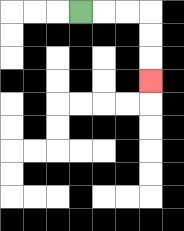{'start': '[3, 0]', 'end': '[6, 3]', 'path_directions': 'R,R,R,D,D,D', 'path_coordinates': '[[3, 0], [4, 0], [5, 0], [6, 0], [6, 1], [6, 2], [6, 3]]'}